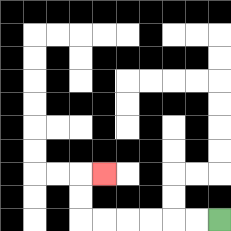{'start': '[9, 9]', 'end': '[4, 7]', 'path_directions': 'L,L,L,L,L,L,U,U,R', 'path_coordinates': '[[9, 9], [8, 9], [7, 9], [6, 9], [5, 9], [4, 9], [3, 9], [3, 8], [3, 7], [4, 7]]'}